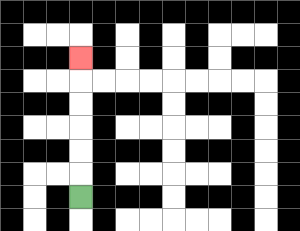{'start': '[3, 8]', 'end': '[3, 2]', 'path_directions': 'U,U,U,U,U,U', 'path_coordinates': '[[3, 8], [3, 7], [3, 6], [3, 5], [3, 4], [3, 3], [3, 2]]'}